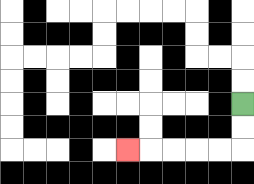{'start': '[10, 4]', 'end': '[5, 6]', 'path_directions': 'D,D,L,L,L,L,L', 'path_coordinates': '[[10, 4], [10, 5], [10, 6], [9, 6], [8, 6], [7, 6], [6, 6], [5, 6]]'}